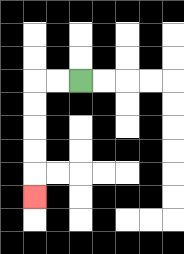{'start': '[3, 3]', 'end': '[1, 8]', 'path_directions': 'L,L,D,D,D,D,D', 'path_coordinates': '[[3, 3], [2, 3], [1, 3], [1, 4], [1, 5], [1, 6], [1, 7], [1, 8]]'}